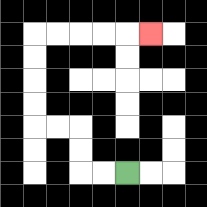{'start': '[5, 7]', 'end': '[6, 1]', 'path_directions': 'L,L,U,U,L,L,U,U,U,U,R,R,R,R,R', 'path_coordinates': '[[5, 7], [4, 7], [3, 7], [3, 6], [3, 5], [2, 5], [1, 5], [1, 4], [1, 3], [1, 2], [1, 1], [2, 1], [3, 1], [4, 1], [5, 1], [6, 1]]'}